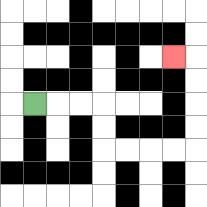{'start': '[1, 4]', 'end': '[7, 2]', 'path_directions': 'R,R,R,D,D,R,R,R,R,U,U,U,U,L', 'path_coordinates': '[[1, 4], [2, 4], [3, 4], [4, 4], [4, 5], [4, 6], [5, 6], [6, 6], [7, 6], [8, 6], [8, 5], [8, 4], [8, 3], [8, 2], [7, 2]]'}